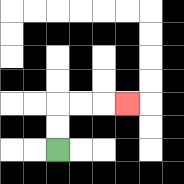{'start': '[2, 6]', 'end': '[5, 4]', 'path_directions': 'U,U,R,R,R', 'path_coordinates': '[[2, 6], [2, 5], [2, 4], [3, 4], [4, 4], [5, 4]]'}